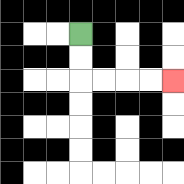{'start': '[3, 1]', 'end': '[7, 3]', 'path_directions': 'D,D,R,R,R,R', 'path_coordinates': '[[3, 1], [3, 2], [3, 3], [4, 3], [5, 3], [6, 3], [7, 3]]'}